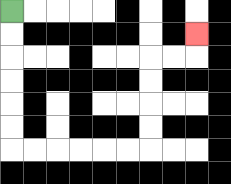{'start': '[0, 0]', 'end': '[8, 1]', 'path_directions': 'D,D,D,D,D,D,R,R,R,R,R,R,U,U,U,U,R,R,U', 'path_coordinates': '[[0, 0], [0, 1], [0, 2], [0, 3], [0, 4], [0, 5], [0, 6], [1, 6], [2, 6], [3, 6], [4, 6], [5, 6], [6, 6], [6, 5], [6, 4], [6, 3], [6, 2], [7, 2], [8, 2], [8, 1]]'}